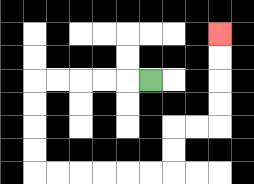{'start': '[6, 3]', 'end': '[9, 1]', 'path_directions': 'L,L,L,L,L,D,D,D,D,R,R,R,R,R,R,U,U,R,R,U,U,U,U', 'path_coordinates': '[[6, 3], [5, 3], [4, 3], [3, 3], [2, 3], [1, 3], [1, 4], [1, 5], [1, 6], [1, 7], [2, 7], [3, 7], [4, 7], [5, 7], [6, 7], [7, 7], [7, 6], [7, 5], [8, 5], [9, 5], [9, 4], [9, 3], [9, 2], [9, 1]]'}